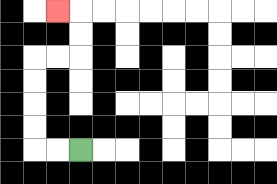{'start': '[3, 6]', 'end': '[2, 0]', 'path_directions': 'L,L,U,U,U,U,R,R,U,U,L', 'path_coordinates': '[[3, 6], [2, 6], [1, 6], [1, 5], [1, 4], [1, 3], [1, 2], [2, 2], [3, 2], [3, 1], [3, 0], [2, 0]]'}